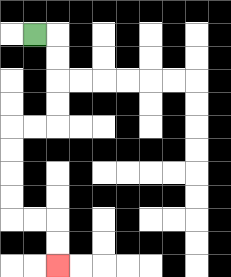{'start': '[1, 1]', 'end': '[2, 11]', 'path_directions': 'R,D,D,D,D,L,L,D,D,D,D,R,R,D,D', 'path_coordinates': '[[1, 1], [2, 1], [2, 2], [2, 3], [2, 4], [2, 5], [1, 5], [0, 5], [0, 6], [0, 7], [0, 8], [0, 9], [1, 9], [2, 9], [2, 10], [2, 11]]'}